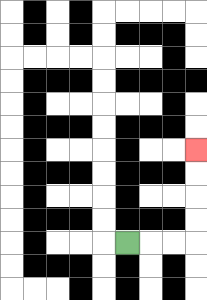{'start': '[5, 10]', 'end': '[8, 6]', 'path_directions': 'R,R,R,U,U,U,U', 'path_coordinates': '[[5, 10], [6, 10], [7, 10], [8, 10], [8, 9], [8, 8], [8, 7], [8, 6]]'}